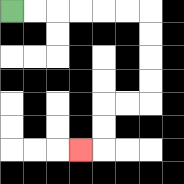{'start': '[0, 0]', 'end': '[3, 6]', 'path_directions': 'R,R,R,R,R,R,D,D,D,D,L,L,D,D,L', 'path_coordinates': '[[0, 0], [1, 0], [2, 0], [3, 0], [4, 0], [5, 0], [6, 0], [6, 1], [6, 2], [6, 3], [6, 4], [5, 4], [4, 4], [4, 5], [4, 6], [3, 6]]'}